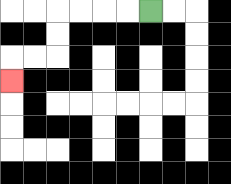{'start': '[6, 0]', 'end': '[0, 3]', 'path_directions': 'L,L,L,L,D,D,L,L,D', 'path_coordinates': '[[6, 0], [5, 0], [4, 0], [3, 0], [2, 0], [2, 1], [2, 2], [1, 2], [0, 2], [0, 3]]'}